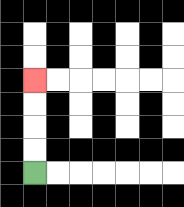{'start': '[1, 7]', 'end': '[1, 3]', 'path_directions': 'U,U,U,U', 'path_coordinates': '[[1, 7], [1, 6], [1, 5], [1, 4], [1, 3]]'}